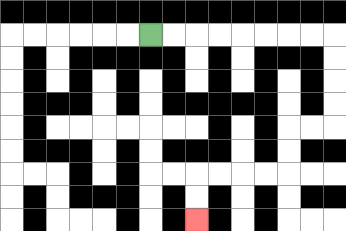{'start': '[6, 1]', 'end': '[8, 9]', 'path_directions': 'R,R,R,R,R,R,R,R,D,D,D,D,L,L,D,D,L,L,L,L,D,D', 'path_coordinates': '[[6, 1], [7, 1], [8, 1], [9, 1], [10, 1], [11, 1], [12, 1], [13, 1], [14, 1], [14, 2], [14, 3], [14, 4], [14, 5], [13, 5], [12, 5], [12, 6], [12, 7], [11, 7], [10, 7], [9, 7], [8, 7], [8, 8], [8, 9]]'}